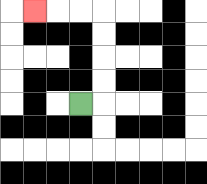{'start': '[3, 4]', 'end': '[1, 0]', 'path_directions': 'R,U,U,U,U,L,L,L', 'path_coordinates': '[[3, 4], [4, 4], [4, 3], [4, 2], [4, 1], [4, 0], [3, 0], [2, 0], [1, 0]]'}